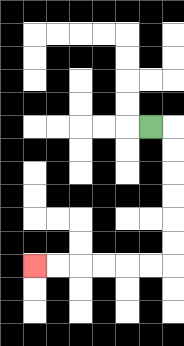{'start': '[6, 5]', 'end': '[1, 11]', 'path_directions': 'R,D,D,D,D,D,D,L,L,L,L,L,L', 'path_coordinates': '[[6, 5], [7, 5], [7, 6], [7, 7], [7, 8], [7, 9], [7, 10], [7, 11], [6, 11], [5, 11], [4, 11], [3, 11], [2, 11], [1, 11]]'}